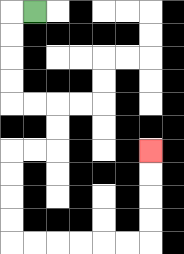{'start': '[1, 0]', 'end': '[6, 6]', 'path_directions': 'L,D,D,D,D,R,R,D,D,L,L,D,D,D,D,R,R,R,R,R,R,U,U,U,U', 'path_coordinates': '[[1, 0], [0, 0], [0, 1], [0, 2], [0, 3], [0, 4], [1, 4], [2, 4], [2, 5], [2, 6], [1, 6], [0, 6], [0, 7], [0, 8], [0, 9], [0, 10], [1, 10], [2, 10], [3, 10], [4, 10], [5, 10], [6, 10], [6, 9], [6, 8], [6, 7], [6, 6]]'}